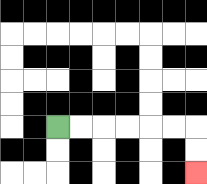{'start': '[2, 5]', 'end': '[8, 7]', 'path_directions': 'R,R,R,R,R,R,D,D', 'path_coordinates': '[[2, 5], [3, 5], [4, 5], [5, 5], [6, 5], [7, 5], [8, 5], [8, 6], [8, 7]]'}